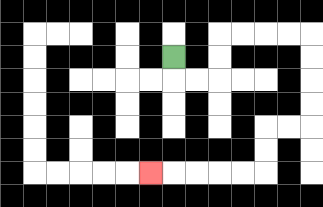{'start': '[7, 2]', 'end': '[6, 7]', 'path_directions': 'D,R,R,U,U,R,R,R,R,D,D,D,D,L,L,D,D,L,L,L,L,L', 'path_coordinates': '[[7, 2], [7, 3], [8, 3], [9, 3], [9, 2], [9, 1], [10, 1], [11, 1], [12, 1], [13, 1], [13, 2], [13, 3], [13, 4], [13, 5], [12, 5], [11, 5], [11, 6], [11, 7], [10, 7], [9, 7], [8, 7], [7, 7], [6, 7]]'}